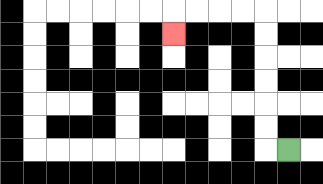{'start': '[12, 6]', 'end': '[7, 1]', 'path_directions': 'L,U,U,U,U,U,U,L,L,L,L,D', 'path_coordinates': '[[12, 6], [11, 6], [11, 5], [11, 4], [11, 3], [11, 2], [11, 1], [11, 0], [10, 0], [9, 0], [8, 0], [7, 0], [7, 1]]'}